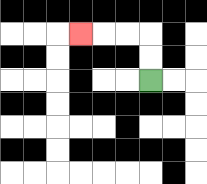{'start': '[6, 3]', 'end': '[3, 1]', 'path_directions': 'U,U,L,L,L', 'path_coordinates': '[[6, 3], [6, 2], [6, 1], [5, 1], [4, 1], [3, 1]]'}